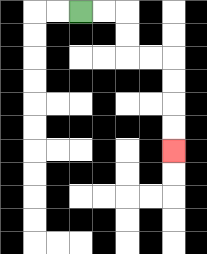{'start': '[3, 0]', 'end': '[7, 6]', 'path_directions': 'R,R,D,D,R,R,D,D,D,D', 'path_coordinates': '[[3, 0], [4, 0], [5, 0], [5, 1], [5, 2], [6, 2], [7, 2], [7, 3], [7, 4], [7, 5], [7, 6]]'}